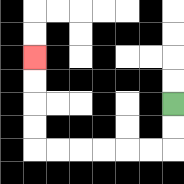{'start': '[7, 4]', 'end': '[1, 2]', 'path_directions': 'D,D,L,L,L,L,L,L,U,U,U,U', 'path_coordinates': '[[7, 4], [7, 5], [7, 6], [6, 6], [5, 6], [4, 6], [3, 6], [2, 6], [1, 6], [1, 5], [1, 4], [1, 3], [1, 2]]'}